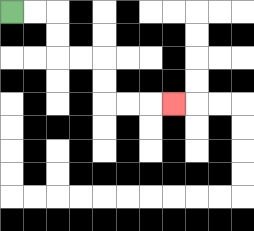{'start': '[0, 0]', 'end': '[7, 4]', 'path_directions': 'R,R,D,D,R,R,D,D,R,R,R', 'path_coordinates': '[[0, 0], [1, 0], [2, 0], [2, 1], [2, 2], [3, 2], [4, 2], [4, 3], [4, 4], [5, 4], [6, 4], [7, 4]]'}